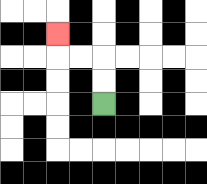{'start': '[4, 4]', 'end': '[2, 1]', 'path_directions': 'U,U,L,L,U', 'path_coordinates': '[[4, 4], [4, 3], [4, 2], [3, 2], [2, 2], [2, 1]]'}